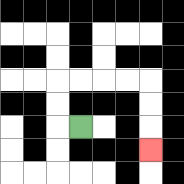{'start': '[3, 5]', 'end': '[6, 6]', 'path_directions': 'L,U,U,R,R,R,R,D,D,D', 'path_coordinates': '[[3, 5], [2, 5], [2, 4], [2, 3], [3, 3], [4, 3], [5, 3], [6, 3], [6, 4], [6, 5], [6, 6]]'}